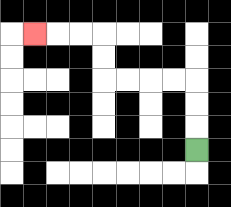{'start': '[8, 6]', 'end': '[1, 1]', 'path_directions': 'U,U,U,L,L,L,L,U,U,L,L,L', 'path_coordinates': '[[8, 6], [8, 5], [8, 4], [8, 3], [7, 3], [6, 3], [5, 3], [4, 3], [4, 2], [4, 1], [3, 1], [2, 1], [1, 1]]'}